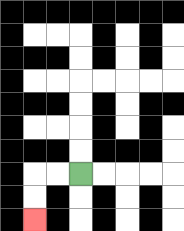{'start': '[3, 7]', 'end': '[1, 9]', 'path_directions': 'L,L,D,D', 'path_coordinates': '[[3, 7], [2, 7], [1, 7], [1, 8], [1, 9]]'}